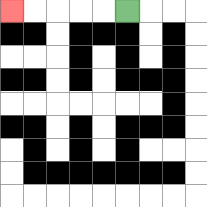{'start': '[5, 0]', 'end': '[0, 0]', 'path_directions': 'L,L,L,L,L', 'path_coordinates': '[[5, 0], [4, 0], [3, 0], [2, 0], [1, 0], [0, 0]]'}